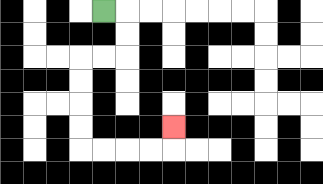{'start': '[4, 0]', 'end': '[7, 5]', 'path_directions': 'R,D,D,L,L,D,D,D,D,R,R,R,R,U', 'path_coordinates': '[[4, 0], [5, 0], [5, 1], [5, 2], [4, 2], [3, 2], [3, 3], [3, 4], [3, 5], [3, 6], [4, 6], [5, 6], [6, 6], [7, 6], [7, 5]]'}